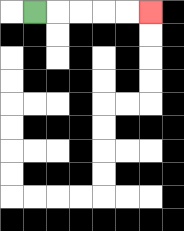{'start': '[1, 0]', 'end': '[6, 0]', 'path_directions': 'R,R,R,R,R', 'path_coordinates': '[[1, 0], [2, 0], [3, 0], [4, 0], [5, 0], [6, 0]]'}